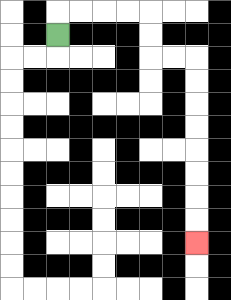{'start': '[2, 1]', 'end': '[8, 10]', 'path_directions': 'U,R,R,R,R,D,D,R,R,D,D,D,D,D,D,D,D', 'path_coordinates': '[[2, 1], [2, 0], [3, 0], [4, 0], [5, 0], [6, 0], [6, 1], [6, 2], [7, 2], [8, 2], [8, 3], [8, 4], [8, 5], [8, 6], [8, 7], [8, 8], [8, 9], [8, 10]]'}